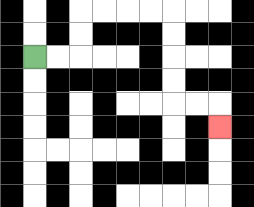{'start': '[1, 2]', 'end': '[9, 5]', 'path_directions': 'R,R,U,U,R,R,R,R,D,D,D,D,R,R,D', 'path_coordinates': '[[1, 2], [2, 2], [3, 2], [3, 1], [3, 0], [4, 0], [5, 0], [6, 0], [7, 0], [7, 1], [7, 2], [7, 3], [7, 4], [8, 4], [9, 4], [9, 5]]'}